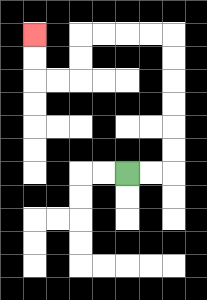{'start': '[5, 7]', 'end': '[1, 1]', 'path_directions': 'R,R,U,U,U,U,U,U,L,L,L,L,D,D,L,L,U,U', 'path_coordinates': '[[5, 7], [6, 7], [7, 7], [7, 6], [7, 5], [7, 4], [7, 3], [7, 2], [7, 1], [6, 1], [5, 1], [4, 1], [3, 1], [3, 2], [3, 3], [2, 3], [1, 3], [1, 2], [1, 1]]'}